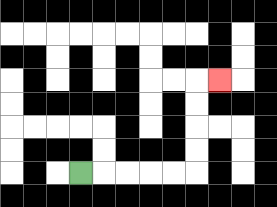{'start': '[3, 7]', 'end': '[9, 3]', 'path_directions': 'R,R,R,R,R,U,U,U,U,R', 'path_coordinates': '[[3, 7], [4, 7], [5, 7], [6, 7], [7, 7], [8, 7], [8, 6], [8, 5], [8, 4], [8, 3], [9, 3]]'}